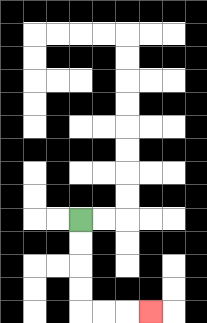{'start': '[3, 9]', 'end': '[6, 13]', 'path_directions': 'D,D,D,D,R,R,R', 'path_coordinates': '[[3, 9], [3, 10], [3, 11], [3, 12], [3, 13], [4, 13], [5, 13], [6, 13]]'}